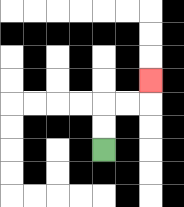{'start': '[4, 6]', 'end': '[6, 3]', 'path_directions': 'U,U,R,R,U', 'path_coordinates': '[[4, 6], [4, 5], [4, 4], [5, 4], [6, 4], [6, 3]]'}